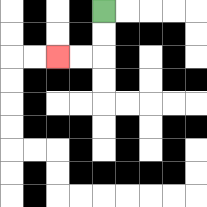{'start': '[4, 0]', 'end': '[2, 2]', 'path_directions': 'D,D,L,L', 'path_coordinates': '[[4, 0], [4, 1], [4, 2], [3, 2], [2, 2]]'}